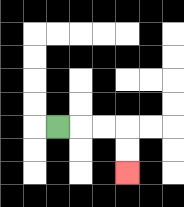{'start': '[2, 5]', 'end': '[5, 7]', 'path_directions': 'R,R,R,D,D', 'path_coordinates': '[[2, 5], [3, 5], [4, 5], [5, 5], [5, 6], [5, 7]]'}